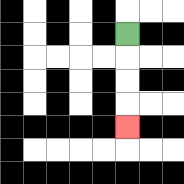{'start': '[5, 1]', 'end': '[5, 5]', 'path_directions': 'D,D,D,D', 'path_coordinates': '[[5, 1], [5, 2], [5, 3], [5, 4], [5, 5]]'}